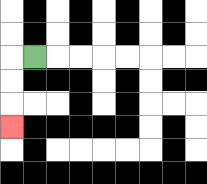{'start': '[1, 2]', 'end': '[0, 5]', 'path_directions': 'L,D,D,D', 'path_coordinates': '[[1, 2], [0, 2], [0, 3], [0, 4], [0, 5]]'}